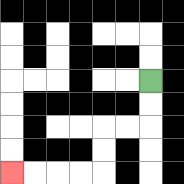{'start': '[6, 3]', 'end': '[0, 7]', 'path_directions': 'D,D,L,L,D,D,L,L,L,L', 'path_coordinates': '[[6, 3], [6, 4], [6, 5], [5, 5], [4, 5], [4, 6], [4, 7], [3, 7], [2, 7], [1, 7], [0, 7]]'}